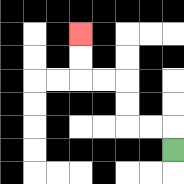{'start': '[7, 6]', 'end': '[3, 1]', 'path_directions': 'U,L,L,U,U,L,L,U,U', 'path_coordinates': '[[7, 6], [7, 5], [6, 5], [5, 5], [5, 4], [5, 3], [4, 3], [3, 3], [3, 2], [3, 1]]'}